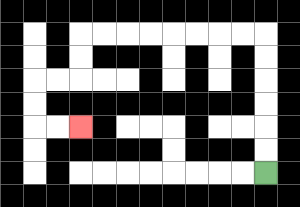{'start': '[11, 7]', 'end': '[3, 5]', 'path_directions': 'U,U,U,U,U,U,L,L,L,L,L,L,L,L,D,D,L,L,D,D,R,R', 'path_coordinates': '[[11, 7], [11, 6], [11, 5], [11, 4], [11, 3], [11, 2], [11, 1], [10, 1], [9, 1], [8, 1], [7, 1], [6, 1], [5, 1], [4, 1], [3, 1], [3, 2], [3, 3], [2, 3], [1, 3], [1, 4], [1, 5], [2, 5], [3, 5]]'}